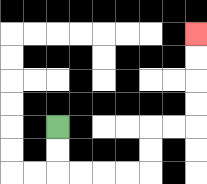{'start': '[2, 5]', 'end': '[8, 1]', 'path_directions': 'D,D,R,R,R,R,U,U,R,R,U,U,U,U', 'path_coordinates': '[[2, 5], [2, 6], [2, 7], [3, 7], [4, 7], [5, 7], [6, 7], [6, 6], [6, 5], [7, 5], [8, 5], [8, 4], [8, 3], [8, 2], [8, 1]]'}